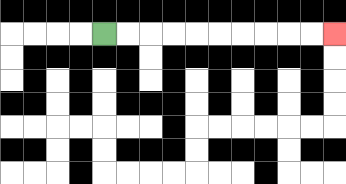{'start': '[4, 1]', 'end': '[14, 1]', 'path_directions': 'R,R,R,R,R,R,R,R,R,R', 'path_coordinates': '[[4, 1], [5, 1], [6, 1], [7, 1], [8, 1], [9, 1], [10, 1], [11, 1], [12, 1], [13, 1], [14, 1]]'}